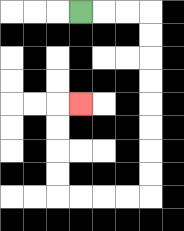{'start': '[3, 0]', 'end': '[3, 4]', 'path_directions': 'R,R,R,D,D,D,D,D,D,D,D,L,L,L,L,U,U,U,U,R', 'path_coordinates': '[[3, 0], [4, 0], [5, 0], [6, 0], [6, 1], [6, 2], [6, 3], [6, 4], [6, 5], [6, 6], [6, 7], [6, 8], [5, 8], [4, 8], [3, 8], [2, 8], [2, 7], [2, 6], [2, 5], [2, 4], [3, 4]]'}